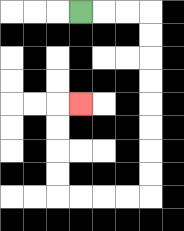{'start': '[3, 0]', 'end': '[3, 4]', 'path_directions': 'R,R,R,D,D,D,D,D,D,D,D,L,L,L,L,U,U,U,U,R', 'path_coordinates': '[[3, 0], [4, 0], [5, 0], [6, 0], [6, 1], [6, 2], [6, 3], [6, 4], [6, 5], [6, 6], [6, 7], [6, 8], [5, 8], [4, 8], [3, 8], [2, 8], [2, 7], [2, 6], [2, 5], [2, 4], [3, 4]]'}